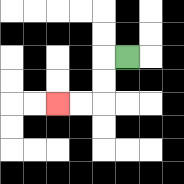{'start': '[5, 2]', 'end': '[2, 4]', 'path_directions': 'L,D,D,L,L', 'path_coordinates': '[[5, 2], [4, 2], [4, 3], [4, 4], [3, 4], [2, 4]]'}